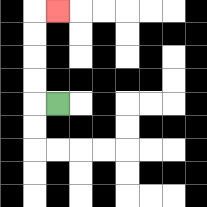{'start': '[2, 4]', 'end': '[2, 0]', 'path_directions': 'L,U,U,U,U,R', 'path_coordinates': '[[2, 4], [1, 4], [1, 3], [1, 2], [1, 1], [1, 0], [2, 0]]'}